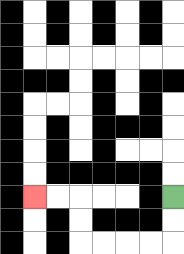{'start': '[7, 8]', 'end': '[1, 8]', 'path_directions': 'D,D,L,L,L,L,U,U,L,L', 'path_coordinates': '[[7, 8], [7, 9], [7, 10], [6, 10], [5, 10], [4, 10], [3, 10], [3, 9], [3, 8], [2, 8], [1, 8]]'}